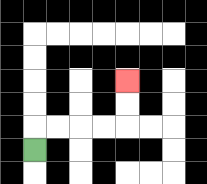{'start': '[1, 6]', 'end': '[5, 3]', 'path_directions': 'U,R,R,R,R,U,U', 'path_coordinates': '[[1, 6], [1, 5], [2, 5], [3, 5], [4, 5], [5, 5], [5, 4], [5, 3]]'}